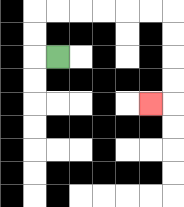{'start': '[2, 2]', 'end': '[6, 4]', 'path_directions': 'L,U,U,R,R,R,R,R,R,D,D,D,D,L', 'path_coordinates': '[[2, 2], [1, 2], [1, 1], [1, 0], [2, 0], [3, 0], [4, 0], [5, 0], [6, 0], [7, 0], [7, 1], [7, 2], [7, 3], [7, 4], [6, 4]]'}